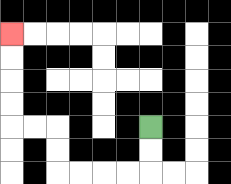{'start': '[6, 5]', 'end': '[0, 1]', 'path_directions': 'D,D,L,L,L,L,U,U,L,L,U,U,U,U', 'path_coordinates': '[[6, 5], [6, 6], [6, 7], [5, 7], [4, 7], [3, 7], [2, 7], [2, 6], [2, 5], [1, 5], [0, 5], [0, 4], [0, 3], [0, 2], [0, 1]]'}